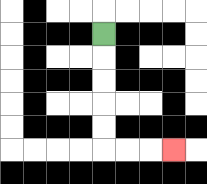{'start': '[4, 1]', 'end': '[7, 6]', 'path_directions': 'D,D,D,D,D,R,R,R', 'path_coordinates': '[[4, 1], [4, 2], [4, 3], [4, 4], [4, 5], [4, 6], [5, 6], [6, 6], [7, 6]]'}